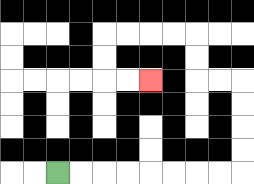{'start': '[2, 7]', 'end': '[6, 3]', 'path_directions': 'R,R,R,R,R,R,R,R,U,U,U,U,L,L,U,U,L,L,L,L,D,D,R,R', 'path_coordinates': '[[2, 7], [3, 7], [4, 7], [5, 7], [6, 7], [7, 7], [8, 7], [9, 7], [10, 7], [10, 6], [10, 5], [10, 4], [10, 3], [9, 3], [8, 3], [8, 2], [8, 1], [7, 1], [6, 1], [5, 1], [4, 1], [4, 2], [4, 3], [5, 3], [6, 3]]'}